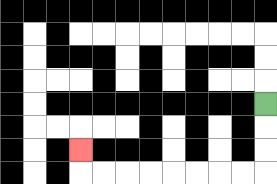{'start': '[11, 4]', 'end': '[3, 6]', 'path_directions': 'D,D,D,L,L,L,L,L,L,L,L,U', 'path_coordinates': '[[11, 4], [11, 5], [11, 6], [11, 7], [10, 7], [9, 7], [8, 7], [7, 7], [6, 7], [5, 7], [4, 7], [3, 7], [3, 6]]'}